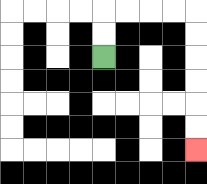{'start': '[4, 2]', 'end': '[8, 6]', 'path_directions': 'U,U,R,R,R,R,D,D,D,D,D,D', 'path_coordinates': '[[4, 2], [4, 1], [4, 0], [5, 0], [6, 0], [7, 0], [8, 0], [8, 1], [8, 2], [8, 3], [8, 4], [8, 5], [8, 6]]'}